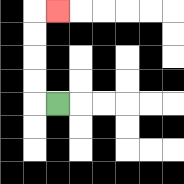{'start': '[2, 4]', 'end': '[2, 0]', 'path_directions': 'L,U,U,U,U,R', 'path_coordinates': '[[2, 4], [1, 4], [1, 3], [1, 2], [1, 1], [1, 0], [2, 0]]'}